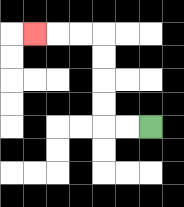{'start': '[6, 5]', 'end': '[1, 1]', 'path_directions': 'L,L,U,U,U,U,L,L,L', 'path_coordinates': '[[6, 5], [5, 5], [4, 5], [4, 4], [4, 3], [4, 2], [4, 1], [3, 1], [2, 1], [1, 1]]'}